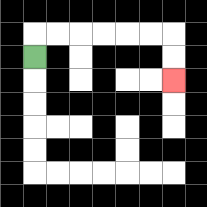{'start': '[1, 2]', 'end': '[7, 3]', 'path_directions': 'U,R,R,R,R,R,R,D,D', 'path_coordinates': '[[1, 2], [1, 1], [2, 1], [3, 1], [4, 1], [5, 1], [6, 1], [7, 1], [7, 2], [7, 3]]'}